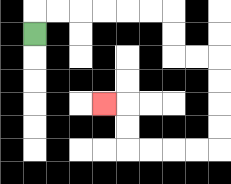{'start': '[1, 1]', 'end': '[4, 4]', 'path_directions': 'U,R,R,R,R,R,R,D,D,R,R,D,D,D,D,L,L,L,L,U,U,L', 'path_coordinates': '[[1, 1], [1, 0], [2, 0], [3, 0], [4, 0], [5, 0], [6, 0], [7, 0], [7, 1], [7, 2], [8, 2], [9, 2], [9, 3], [9, 4], [9, 5], [9, 6], [8, 6], [7, 6], [6, 6], [5, 6], [5, 5], [5, 4], [4, 4]]'}